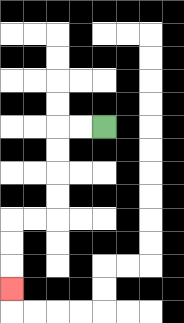{'start': '[4, 5]', 'end': '[0, 12]', 'path_directions': 'L,L,D,D,D,D,L,L,D,D,D', 'path_coordinates': '[[4, 5], [3, 5], [2, 5], [2, 6], [2, 7], [2, 8], [2, 9], [1, 9], [0, 9], [0, 10], [0, 11], [0, 12]]'}